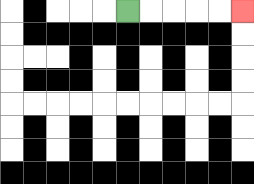{'start': '[5, 0]', 'end': '[10, 0]', 'path_directions': 'R,R,R,R,R', 'path_coordinates': '[[5, 0], [6, 0], [7, 0], [8, 0], [9, 0], [10, 0]]'}